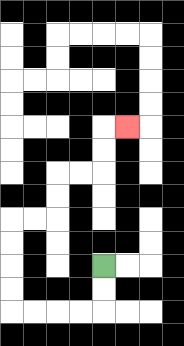{'start': '[4, 11]', 'end': '[5, 5]', 'path_directions': 'D,D,L,L,L,L,U,U,U,U,R,R,U,U,R,R,U,U,R', 'path_coordinates': '[[4, 11], [4, 12], [4, 13], [3, 13], [2, 13], [1, 13], [0, 13], [0, 12], [0, 11], [0, 10], [0, 9], [1, 9], [2, 9], [2, 8], [2, 7], [3, 7], [4, 7], [4, 6], [4, 5], [5, 5]]'}